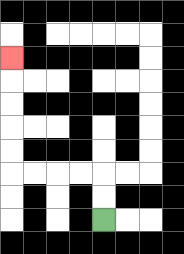{'start': '[4, 9]', 'end': '[0, 2]', 'path_directions': 'U,U,L,L,L,L,U,U,U,U,U', 'path_coordinates': '[[4, 9], [4, 8], [4, 7], [3, 7], [2, 7], [1, 7], [0, 7], [0, 6], [0, 5], [0, 4], [0, 3], [0, 2]]'}